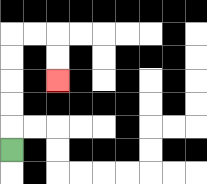{'start': '[0, 6]', 'end': '[2, 3]', 'path_directions': 'U,U,U,U,U,R,R,D,D', 'path_coordinates': '[[0, 6], [0, 5], [0, 4], [0, 3], [0, 2], [0, 1], [1, 1], [2, 1], [2, 2], [2, 3]]'}